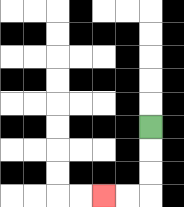{'start': '[6, 5]', 'end': '[4, 8]', 'path_directions': 'D,D,D,L,L', 'path_coordinates': '[[6, 5], [6, 6], [6, 7], [6, 8], [5, 8], [4, 8]]'}